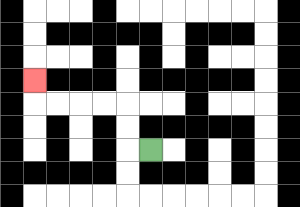{'start': '[6, 6]', 'end': '[1, 3]', 'path_directions': 'L,U,U,L,L,L,L,U', 'path_coordinates': '[[6, 6], [5, 6], [5, 5], [5, 4], [4, 4], [3, 4], [2, 4], [1, 4], [1, 3]]'}